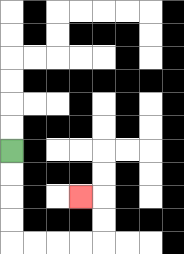{'start': '[0, 6]', 'end': '[3, 8]', 'path_directions': 'D,D,D,D,R,R,R,R,U,U,L', 'path_coordinates': '[[0, 6], [0, 7], [0, 8], [0, 9], [0, 10], [1, 10], [2, 10], [3, 10], [4, 10], [4, 9], [4, 8], [3, 8]]'}